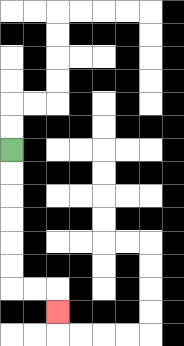{'start': '[0, 6]', 'end': '[2, 13]', 'path_directions': 'D,D,D,D,D,D,R,R,D', 'path_coordinates': '[[0, 6], [0, 7], [0, 8], [0, 9], [0, 10], [0, 11], [0, 12], [1, 12], [2, 12], [2, 13]]'}